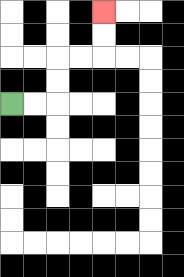{'start': '[0, 4]', 'end': '[4, 0]', 'path_directions': 'R,R,U,U,R,R,U,U', 'path_coordinates': '[[0, 4], [1, 4], [2, 4], [2, 3], [2, 2], [3, 2], [4, 2], [4, 1], [4, 0]]'}